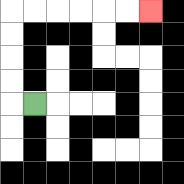{'start': '[1, 4]', 'end': '[6, 0]', 'path_directions': 'L,U,U,U,U,R,R,R,R,R,R', 'path_coordinates': '[[1, 4], [0, 4], [0, 3], [0, 2], [0, 1], [0, 0], [1, 0], [2, 0], [3, 0], [4, 0], [5, 0], [6, 0]]'}